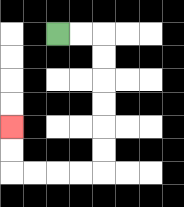{'start': '[2, 1]', 'end': '[0, 5]', 'path_directions': 'R,R,D,D,D,D,D,D,L,L,L,L,U,U', 'path_coordinates': '[[2, 1], [3, 1], [4, 1], [4, 2], [4, 3], [4, 4], [4, 5], [4, 6], [4, 7], [3, 7], [2, 7], [1, 7], [0, 7], [0, 6], [0, 5]]'}